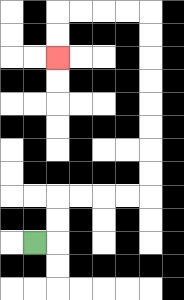{'start': '[1, 10]', 'end': '[2, 2]', 'path_directions': 'R,U,U,R,R,R,R,U,U,U,U,U,U,U,U,L,L,L,L,D,D', 'path_coordinates': '[[1, 10], [2, 10], [2, 9], [2, 8], [3, 8], [4, 8], [5, 8], [6, 8], [6, 7], [6, 6], [6, 5], [6, 4], [6, 3], [6, 2], [6, 1], [6, 0], [5, 0], [4, 0], [3, 0], [2, 0], [2, 1], [2, 2]]'}